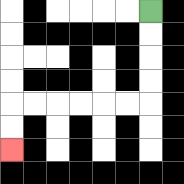{'start': '[6, 0]', 'end': '[0, 6]', 'path_directions': 'D,D,D,D,L,L,L,L,L,L,D,D', 'path_coordinates': '[[6, 0], [6, 1], [6, 2], [6, 3], [6, 4], [5, 4], [4, 4], [3, 4], [2, 4], [1, 4], [0, 4], [0, 5], [0, 6]]'}